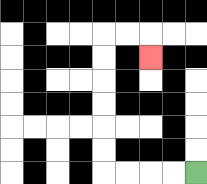{'start': '[8, 7]', 'end': '[6, 2]', 'path_directions': 'L,L,L,L,U,U,U,U,U,U,R,R,D', 'path_coordinates': '[[8, 7], [7, 7], [6, 7], [5, 7], [4, 7], [4, 6], [4, 5], [4, 4], [4, 3], [4, 2], [4, 1], [5, 1], [6, 1], [6, 2]]'}